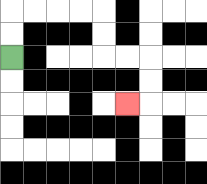{'start': '[0, 2]', 'end': '[5, 4]', 'path_directions': 'U,U,R,R,R,R,D,D,R,R,D,D,L', 'path_coordinates': '[[0, 2], [0, 1], [0, 0], [1, 0], [2, 0], [3, 0], [4, 0], [4, 1], [4, 2], [5, 2], [6, 2], [6, 3], [6, 4], [5, 4]]'}